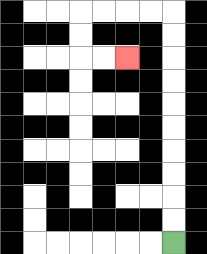{'start': '[7, 10]', 'end': '[5, 2]', 'path_directions': 'U,U,U,U,U,U,U,U,U,U,L,L,L,L,D,D,R,R', 'path_coordinates': '[[7, 10], [7, 9], [7, 8], [7, 7], [7, 6], [7, 5], [7, 4], [7, 3], [7, 2], [7, 1], [7, 0], [6, 0], [5, 0], [4, 0], [3, 0], [3, 1], [3, 2], [4, 2], [5, 2]]'}